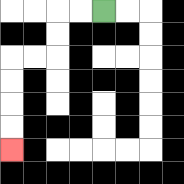{'start': '[4, 0]', 'end': '[0, 6]', 'path_directions': 'L,L,D,D,L,L,D,D,D,D', 'path_coordinates': '[[4, 0], [3, 0], [2, 0], [2, 1], [2, 2], [1, 2], [0, 2], [0, 3], [0, 4], [0, 5], [0, 6]]'}